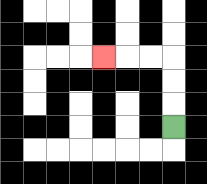{'start': '[7, 5]', 'end': '[4, 2]', 'path_directions': 'U,U,U,L,L,L', 'path_coordinates': '[[7, 5], [7, 4], [7, 3], [7, 2], [6, 2], [5, 2], [4, 2]]'}